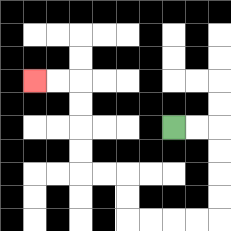{'start': '[7, 5]', 'end': '[1, 3]', 'path_directions': 'R,R,D,D,D,D,L,L,L,L,U,U,L,L,U,U,U,U,L,L', 'path_coordinates': '[[7, 5], [8, 5], [9, 5], [9, 6], [9, 7], [9, 8], [9, 9], [8, 9], [7, 9], [6, 9], [5, 9], [5, 8], [5, 7], [4, 7], [3, 7], [3, 6], [3, 5], [3, 4], [3, 3], [2, 3], [1, 3]]'}